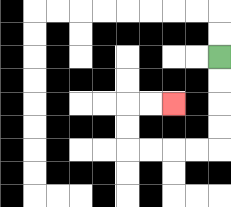{'start': '[9, 2]', 'end': '[7, 4]', 'path_directions': 'D,D,D,D,L,L,L,L,U,U,R,R', 'path_coordinates': '[[9, 2], [9, 3], [9, 4], [9, 5], [9, 6], [8, 6], [7, 6], [6, 6], [5, 6], [5, 5], [5, 4], [6, 4], [7, 4]]'}